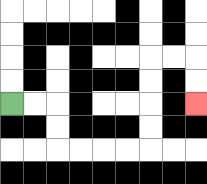{'start': '[0, 4]', 'end': '[8, 4]', 'path_directions': 'R,R,D,D,R,R,R,R,U,U,U,U,R,R,D,D', 'path_coordinates': '[[0, 4], [1, 4], [2, 4], [2, 5], [2, 6], [3, 6], [4, 6], [5, 6], [6, 6], [6, 5], [6, 4], [6, 3], [6, 2], [7, 2], [8, 2], [8, 3], [8, 4]]'}